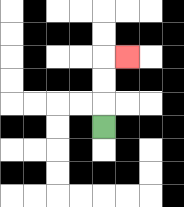{'start': '[4, 5]', 'end': '[5, 2]', 'path_directions': 'U,U,U,R', 'path_coordinates': '[[4, 5], [4, 4], [4, 3], [4, 2], [5, 2]]'}